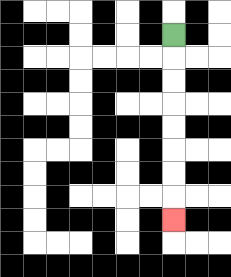{'start': '[7, 1]', 'end': '[7, 9]', 'path_directions': 'D,D,D,D,D,D,D,D', 'path_coordinates': '[[7, 1], [7, 2], [7, 3], [7, 4], [7, 5], [7, 6], [7, 7], [7, 8], [7, 9]]'}